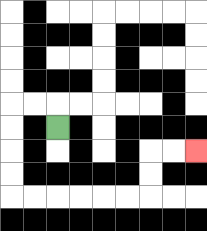{'start': '[2, 5]', 'end': '[8, 6]', 'path_directions': 'U,L,L,D,D,D,D,R,R,R,R,R,R,U,U,R,R', 'path_coordinates': '[[2, 5], [2, 4], [1, 4], [0, 4], [0, 5], [0, 6], [0, 7], [0, 8], [1, 8], [2, 8], [3, 8], [4, 8], [5, 8], [6, 8], [6, 7], [6, 6], [7, 6], [8, 6]]'}